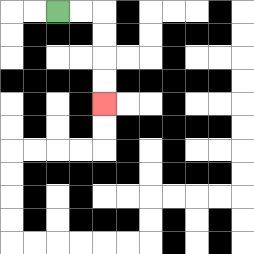{'start': '[2, 0]', 'end': '[4, 4]', 'path_directions': 'R,R,D,D,D,D', 'path_coordinates': '[[2, 0], [3, 0], [4, 0], [4, 1], [4, 2], [4, 3], [4, 4]]'}